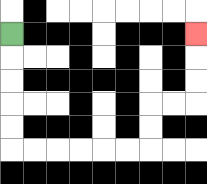{'start': '[0, 1]', 'end': '[8, 1]', 'path_directions': 'D,D,D,D,D,R,R,R,R,R,R,U,U,R,R,U,U,U', 'path_coordinates': '[[0, 1], [0, 2], [0, 3], [0, 4], [0, 5], [0, 6], [1, 6], [2, 6], [3, 6], [4, 6], [5, 6], [6, 6], [6, 5], [6, 4], [7, 4], [8, 4], [8, 3], [8, 2], [8, 1]]'}